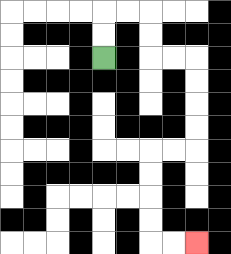{'start': '[4, 2]', 'end': '[8, 10]', 'path_directions': 'U,U,R,R,D,D,R,R,D,D,D,D,L,L,D,D,D,D,R,R', 'path_coordinates': '[[4, 2], [4, 1], [4, 0], [5, 0], [6, 0], [6, 1], [6, 2], [7, 2], [8, 2], [8, 3], [8, 4], [8, 5], [8, 6], [7, 6], [6, 6], [6, 7], [6, 8], [6, 9], [6, 10], [7, 10], [8, 10]]'}